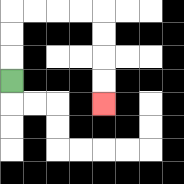{'start': '[0, 3]', 'end': '[4, 4]', 'path_directions': 'U,U,U,R,R,R,R,D,D,D,D', 'path_coordinates': '[[0, 3], [0, 2], [0, 1], [0, 0], [1, 0], [2, 0], [3, 0], [4, 0], [4, 1], [4, 2], [4, 3], [4, 4]]'}